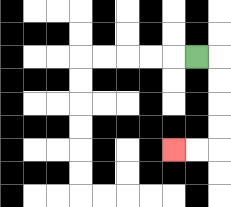{'start': '[8, 2]', 'end': '[7, 6]', 'path_directions': 'R,D,D,D,D,L,L', 'path_coordinates': '[[8, 2], [9, 2], [9, 3], [9, 4], [9, 5], [9, 6], [8, 6], [7, 6]]'}